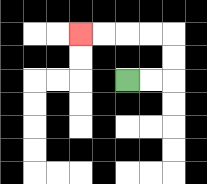{'start': '[5, 3]', 'end': '[3, 1]', 'path_directions': 'R,R,U,U,L,L,L,L', 'path_coordinates': '[[5, 3], [6, 3], [7, 3], [7, 2], [7, 1], [6, 1], [5, 1], [4, 1], [3, 1]]'}